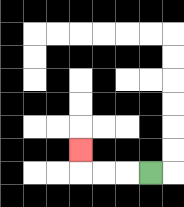{'start': '[6, 7]', 'end': '[3, 6]', 'path_directions': 'L,L,L,U', 'path_coordinates': '[[6, 7], [5, 7], [4, 7], [3, 7], [3, 6]]'}